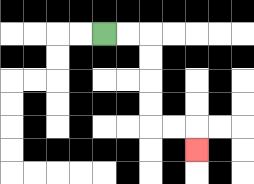{'start': '[4, 1]', 'end': '[8, 6]', 'path_directions': 'R,R,D,D,D,D,R,R,D', 'path_coordinates': '[[4, 1], [5, 1], [6, 1], [6, 2], [6, 3], [6, 4], [6, 5], [7, 5], [8, 5], [8, 6]]'}